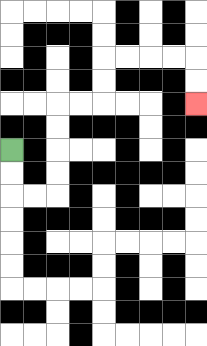{'start': '[0, 6]', 'end': '[8, 4]', 'path_directions': 'D,D,R,R,U,U,U,U,R,R,U,U,R,R,R,R,D,D', 'path_coordinates': '[[0, 6], [0, 7], [0, 8], [1, 8], [2, 8], [2, 7], [2, 6], [2, 5], [2, 4], [3, 4], [4, 4], [4, 3], [4, 2], [5, 2], [6, 2], [7, 2], [8, 2], [8, 3], [8, 4]]'}